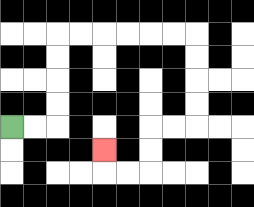{'start': '[0, 5]', 'end': '[4, 6]', 'path_directions': 'R,R,U,U,U,U,R,R,R,R,R,R,D,D,D,D,L,L,D,D,L,L,U', 'path_coordinates': '[[0, 5], [1, 5], [2, 5], [2, 4], [2, 3], [2, 2], [2, 1], [3, 1], [4, 1], [5, 1], [6, 1], [7, 1], [8, 1], [8, 2], [8, 3], [8, 4], [8, 5], [7, 5], [6, 5], [6, 6], [6, 7], [5, 7], [4, 7], [4, 6]]'}